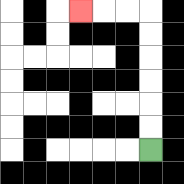{'start': '[6, 6]', 'end': '[3, 0]', 'path_directions': 'U,U,U,U,U,U,L,L,L', 'path_coordinates': '[[6, 6], [6, 5], [6, 4], [6, 3], [6, 2], [6, 1], [6, 0], [5, 0], [4, 0], [3, 0]]'}